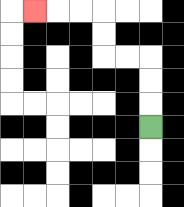{'start': '[6, 5]', 'end': '[1, 0]', 'path_directions': 'U,U,U,L,L,U,U,L,L,L', 'path_coordinates': '[[6, 5], [6, 4], [6, 3], [6, 2], [5, 2], [4, 2], [4, 1], [4, 0], [3, 0], [2, 0], [1, 0]]'}